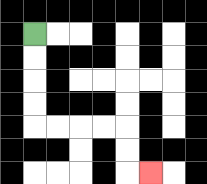{'start': '[1, 1]', 'end': '[6, 7]', 'path_directions': 'D,D,D,D,R,R,R,R,D,D,R', 'path_coordinates': '[[1, 1], [1, 2], [1, 3], [1, 4], [1, 5], [2, 5], [3, 5], [4, 5], [5, 5], [5, 6], [5, 7], [6, 7]]'}